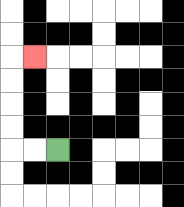{'start': '[2, 6]', 'end': '[1, 2]', 'path_directions': 'L,L,U,U,U,U,R', 'path_coordinates': '[[2, 6], [1, 6], [0, 6], [0, 5], [0, 4], [0, 3], [0, 2], [1, 2]]'}